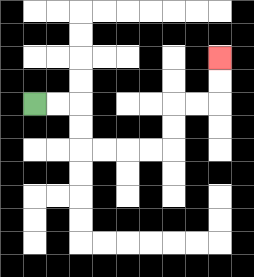{'start': '[1, 4]', 'end': '[9, 2]', 'path_directions': 'R,R,D,D,R,R,R,R,U,U,R,R,U,U', 'path_coordinates': '[[1, 4], [2, 4], [3, 4], [3, 5], [3, 6], [4, 6], [5, 6], [6, 6], [7, 6], [7, 5], [7, 4], [8, 4], [9, 4], [9, 3], [9, 2]]'}